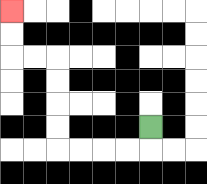{'start': '[6, 5]', 'end': '[0, 0]', 'path_directions': 'D,L,L,L,L,U,U,U,U,L,L,U,U', 'path_coordinates': '[[6, 5], [6, 6], [5, 6], [4, 6], [3, 6], [2, 6], [2, 5], [2, 4], [2, 3], [2, 2], [1, 2], [0, 2], [0, 1], [0, 0]]'}